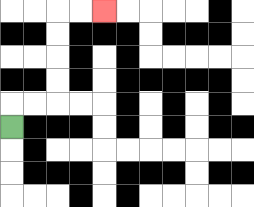{'start': '[0, 5]', 'end': '[4, 0]', 'path_directions': 'U,R,R,U,U,U,U,R,R', 'path_coordinates': '[[0, 5], [0, 4], [1, 4], [2, 4], [2, 3], [2, 2], [2, 1], [2, 0], [3, 0], [4, 0]]'}